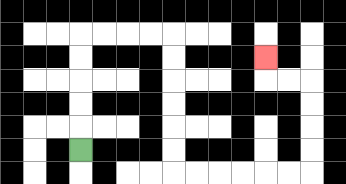{'start': '[3, 6]', 'end': '[11, 2]', 'path_directions': 'U,U,U,U,U,R,R,R,R,D,D,D,D,D,D,R,R,R,R,R,R,U,U,U,U,L,L,U', 'path_coordinates': '[[3, 6], [3, 5], [3, 4], [3, 3], [3, 2], [3, 1], [4, 1], [5, 1], [6, 1], [7, 1], [7, 2], [7, 3], [7, 4], [7, 5], [7, 6], [7, 7], [8, 7], [9, 7], [10, 7], [11, 7], [12, 7], [13, 7], [13, 6], [13, 5], [13, 4], [13, 3], [12, 3], [11, 3], [11, 2]]'}